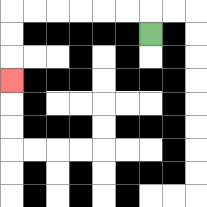{'start': '[6, 1]', 'end': '[0, 3]', 'path_directions': 'U,L,L,L,L,L,L,D,D,D', 'path_coordinates': '[[6, 1], [6, 0], [5, 0], [4, 0], [3, 0], [2, 0], [1, 0], [0, 0], [0, 1], [0, 2], [0, 3]]'}